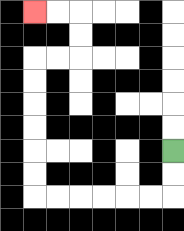{'start': '[7, 6]', 'end': '[1, 0]', 'path_directions': 'D,D,L,L,L,L,L,L,U,U,U,U,U,U,R,R,U,U,L,L', 'path_coordinates': '[[7, 6], [7, 7], [7, 8], [6, 8], [5, 8], [4, 8], [3, 8], [2, 8], [1, 8], [1, 7], [1, 6], [1, 5], [1, 4], [1, 3], [1, 2], [2, 2], [3, 2], [3, 1], [3, 0], [2, 0], [1, 0]]'}